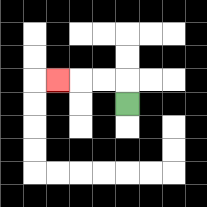{'start': '[5, 4]', 'end': '[2, 3]', 'path_directions': 'U,L,L,L', 'path_coordinates': '[[5, 4], [5, 3], [4, 3], [3, 3], [2, 3]]'}